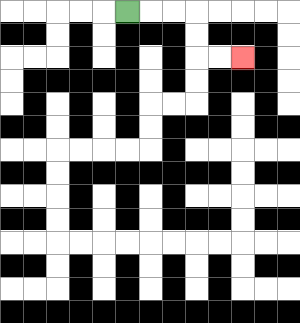{'start': '[5, 0]', 'end': '[10, 2]', 'path_directions': 'R,R,R,D,D,R,R', 'path_coordinates': '[[5, 0], [6, 0], [7, 0], [8, 0], [8, 1], [8, 2], [9, 2], [10, 2]]'}